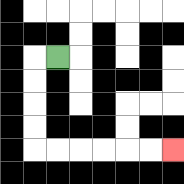{'start': '[2, 2]', 'end': '[7, 6]', 'path_directions': 'L,D,D,D,D,R,R,R,R,R,R', 'path_coordinates': '[[2, 2], [1, 2], [1, 3], [1, 4], [1, 5], [1, 6], [2, 6], [3, 6], [4, 6], [5, 6], [6, 6], [7, 6]]'}